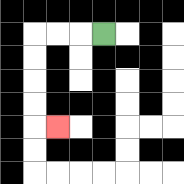{'start': '[4, 1]', 'end': '[2, 5]', 'path_directions': 'L,L,L,D,D,D,D,R', 'path_coordinates': '[[4, 1], [3, 1], [2, 1], [1, 1], [1, 2], [1, 3], [1, 4], [1, 5], [2, 5]]'}